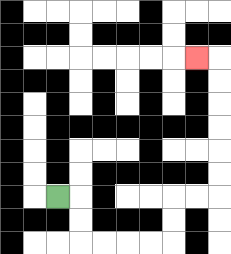{'start': '[2, 8]', 'end': '[8, 2]', 'path_directions': 'R,D,D,R,R,R,R,U,U,R,R,U,U,U,U,U,U,L', 'path_coordinates': '[[2, 8], [3, 8], [3, 9], [3, 10], [4, 10], [5, 10], [6, 10], [7, 10], [7, 9], [7, 8], [8, 8], [9, 8], [9, 7], [9, 6], [9, 5], [9, 4], [9, 3], [9, 2], [8, 2]]'}